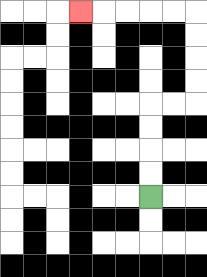{'start': '[6, 8]', 'end': '[3, 0]', 'path_directions': 'U,U,U,U,R,R,U,U,U,U,L,L,L,L,L', 'path_coordinates': '[[6, 8], [6, 7], [6, 6], [6, 5], [6, 4], [7, 4], [8, 4], [8, 3], [8, 2], [8, 1], [8, 0], [7, 0], [6, 0], [5, 0], [4, 0], [3, 0]]'}